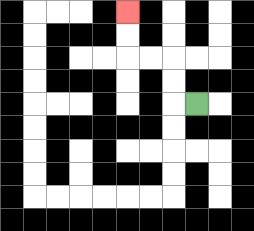{'start': '[8, 4]', 'end': '[5, 0]', 'path_directions': 'L,U,U,L,L,U,U', 'path_coordinates': '[[8, 4], [7, 4], [7, 3], [7, 2], [6, 2], [5, 2], [5, 1], [5, 0]]'}